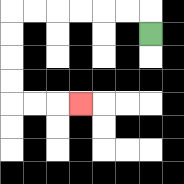{'start': '[6, 1]', 'end': '[3, 4]', 'path_directions': 'U,L,L,L,L,L,L,D,D,D,D,R,R,R', 'path_coordinates': '[[6, 1], [6, 0], [5, 0], [4, 0], [3, 0], [2, 0], [1, 0], [0, 0], [0, 1], [0, 2], [0, 3], [0, 4], [1, 4], [2, 4], [3, 4]]'}